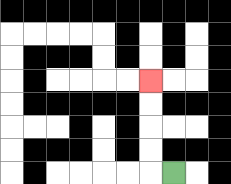{'start': '[7, 7]', 'end': '[6, 3]', 'path_directions': 'L,U,U,U,U', 'path_coordinates': '[[7, 7], [6, 7], [6, 6], [6, 5], [6, 4], [6, 3]]'}